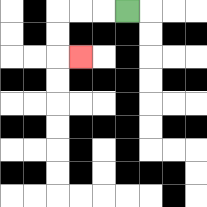{'start': '[5, 0]', 'end': '[3, 2]', 'path_directions': 'L,L,L,D,D,R', 'path_coordinates': '[[5, 0], [4, 0], [3, 0], [2, 0], [2, 1], [2, 2], [3, 2]]'}